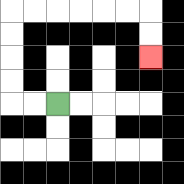{'start': '[2, 4]', 'end': '[6, 2]', 'path_directions': 'L,L,U,U,U,U,R,R,R,R,R,R,D,D', 'path_coordinates': '[[2, 4], [1, 4], [0, 4], [0, 3], [0, 2], [0, 1], [0, 0], [1, 0], [2, 0], [3, 0], [4, 0], [5, 0], [6, 0], [6, 1], [6, 2]]'}